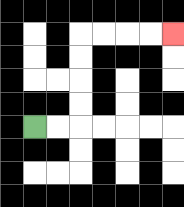{'start': '[1, 5]', 'end': '[7, 1]', 'path_directions': 'R,R,U,U,U,U,R,R,R,R', 'path_coordinates': '[[1, 5], [2, 5], [3, 5], [3, 4], [3, 3], [3, 2], [3, 1], [4, 1], [5, 1], [6, 1], [7, 1]]'}